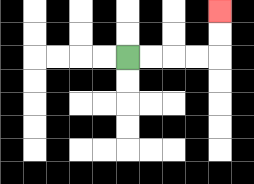{'start': '[5, 2]', 'end': '[9, 0]', 'path_directions': 'R,R,R,R,U,U', 'path_coordinates': '[[5, 2], [6, 2], [7, 2], [8, 2], [9, 2], [9, 1], [9, 0]]'}